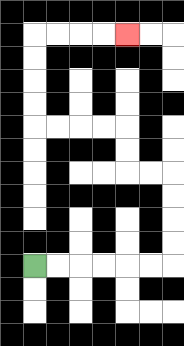{'start': '[1, 11]', 'end': '[5, 1]', 'path_directions': 'R,R,R,R,R,R,U,U,U,U,L,L,U,U,L,L,L,L,U,U,U,U,R,R,R,R', 'path_coordinates': '[[1, 11], [2, 11], [3, 11], [4, 11], [5, 11], [6, 11], [7, 11], [7, 10], [7, 9], [7, 8], [7, 7], [6, 7], [5, 7], [5, 6], [5, 5], [4, 5], [3, 5], [2, 5], [1, 5], [1, 4], [1, 3], [1, 2], [1, 1], [2, 1], [3, 1], [4, 1], [5, 1]]'}